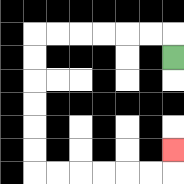{'start': '[7, 2]', 'end': '[7, 6]', 'path_directions': 'U,L,L,L,L,L,L,D,D,D,D,D,D,R,R,R,R,R,R,U', 'path_coordinates': '[[7, 2], [7, 1], [6, 1], [5, 1], [4, 1], [3, 1], [2, 1], [1, 1], [1, 2], [1, 3], [1, 4], [1, 5], [1, 6], [1, 7], [2, 7], [3, 7], [4, 7], [5, 7], [6, 7], [7, 7], [7, 6]]'}